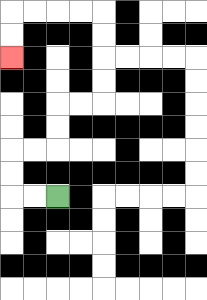{'start': '[2, 8]', 'end': '[0, 2]', 'path_directions': 'L,L,U,U,R,R,U,U,R,R,U,U,U,U,L,L,L,L,D,D', 'path_coordinates': '[[2, 8], [1, 8], [0, 8], [0, 7], [0, 6], [1, 6], [2, 6], [2, 5], [2, 4], [3, 4], [4, 4], [4, 3], [4, 2], [4, 1], [4, 0], [3, 0], [2, 0], [1, 0], [0, 0], [0, 1], [0, 2]]'}